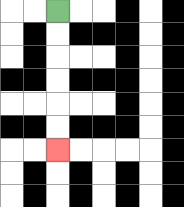{'start': '[2, 0]', 'end': '[2, 6]', 'path_directions': 'D,D,D,D,D,D', 'path_coordinates': '[[2, 0], [2, 1], [2, 2], [2, 3], [2, 4], [2, 5], [2, 6]]'}